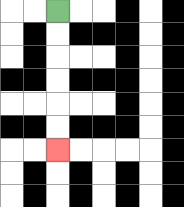{'start': '[2, 0]', 'end': '[2, 6]', 'path_directions': 'D,D,D,D,D,D', 'path_coordinates': '[[2, 0], [2, 1], [2, 2], [2, 3], [2, 4], [2, 5], [2, 6]]'}